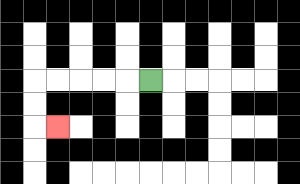{'start': '[6, 3]', 'end': '[2, 5]', 'path_directions': 'L,L,L,L,L,D,D,R', 'path_coordinates': '[[6, 3], [5, 3], [4, 3], [3, 3], [2, 3], [1, 3], [1, 4], [1, 5], [2, 5]]'}